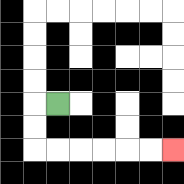{'start': '[2, 4]', 'end': '[7, 6]', 'path_directions': 'L,D,D,R,R,R,R,R,R', 'path_coordinates': '[[2, 4], [1, 4], [1, 5], [1, 6], [2, 6], [3, 6], [4, 6], [5, 6], [6, 6], [7, 6]]'}